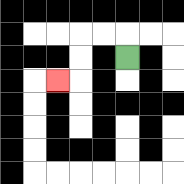{'start': '[5, 2]', 'end': '[2, 3]', 'path_directions': 'U,L,L,D,D,L', 'path_coordinates': '[[5, 2], [5, 1], [4, 1], [3, 1], [3, 2], [3, 3], [2, 3]]'}